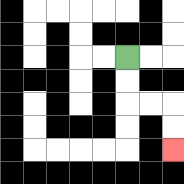{'start': '[5, 2]', 'end': '[7, 6]', 'path_directions': 'D,D,R,R,D,D', 'path_coordinates': '[[5, 2], [5, 3], [5, 4], [6, 4], [7, 4], [7, 5], [7, 6]]'}